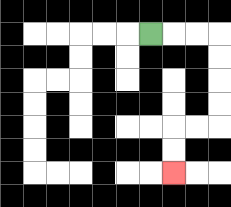{'start': '[6, 1]', 'end': '[7, 7]', 'path_directions': 'R,R,R,D,D,D,D,L,L,D,D', 'path_coordinates': '[[6, 1], [7, 1], [8, 1], [9, 1], [9, 2], [9, 3], [9, 4], [9, 5], [8, 5], [7, 5], [7, 6], [7, 7]]'}